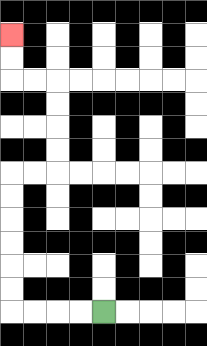{'start': '[4, 13]', 'end': '[0, 1]', 'path_directions': 'L,L,L,L,U,U,U,U,U,U,R,R,U,U,U,U,L,L,U,U', 'path_coordinates': '[[4, 13], [3, 13], [2, 13], [1, 13], [0, 13], [0, 12], [0, 11], [0, 10], [0, 9], [0, 8], [0, 7], [1, 7], [2, 7], [2, 6], [2, 5], [2, 4], [2, 3], [1, 3], [0, 3], [0, 2], [0, 1]]'}